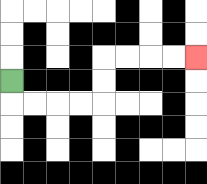{'start': '[0, 3]', 'end': '[8, 2]', 'path_directions': 'D,R,R,R,R,U,U,R,R,R,R', 'path_coordinates': '[[0, 3], [0, 4], [1, 4], [2, 4], [3, 4], [4, 4], [4, 3], [4, 2], [5, 2], [6, 2], [7, 2], [8, 2]]'}